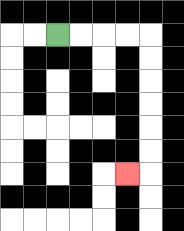{'start': '[2, 1]', 'end': '[5, 7]', 'path_directions': 'R,R,R,R,D,D,D,D,D,D,L', 'path_coordinates': '[[2, 1], [3, 1], [4, 1], [5, 1], [6, 1], [6, 2], [6, 3], [6, 4], [6, 5], [6, 6], [6, 7], [5, 7]]'}